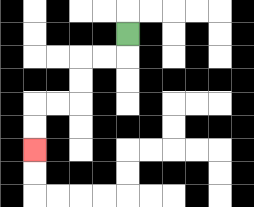{'start': '[5, 1]', 'end': '[1, 6]', 'path_directions': 'D,L,L,D,D,L,L,D,D', 'path_coordinates': '[[5, 1], [5, 2], [4, 2], [3, 2], [3, 3], [3, 4], [2, 4], [1, 4], [1, 5], [1, 6]]'}